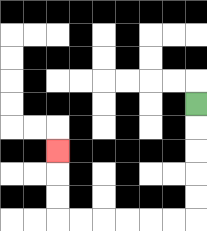{'start': '[8, 4]', 'end': '[2, 6]', 'path_directions': 'D,D,D,D,D,L,L,L,L,L,L,U,U,U', 'path_coordinates': '[[8, 4], [8, 5], [8, 6], [8, 7], [8, 8], [8, 9], [7, 9], [6, 9], [5, 9], [4, 9], [3, 9], [2, 9], [2, 8], [2, 7], [2, 6]]'}